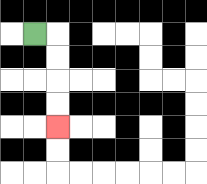{'start': '[1, 1]', 'end': '[2, 5]', 'path_directions': 'R,D,D,D,D', 'path_coordinates': '[[1, 1], [2, 1], [2, 2], [2, 3], [2, 4], [2, 5]]'}